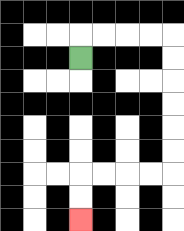{'start': '[3, 2]', 'end': '[3, 9]', 'path_directions': 'U,R,R,R,R,D,D,D,D,D,D,L,L,L,L,D,D', 'path_coordinates': '[[3, 2], [3, 1], [4, 1], [5, 1], [6, 1], [7, 1], [7, 2], [7, 3], [7, 4], [7, 5], [7, 6], [7, 7], [6, 7], [5, 7], [4, 7], [3, 7], [3, 8], [3, 9]]'}